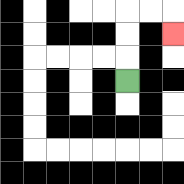{'start': '[5, 3]', 'end': '[7, 1]', 'path_directions': 'U,U,U,R,R,D', 'path_coordinates': '[[5, 3], [5, 2], [5, 1], [5, 0], [6, 0], [7, 0], [7, 1]]'}